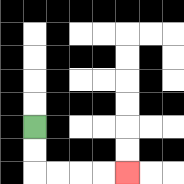{'start': '[1, 5]', 'end': '[5, 7]', 'path_directions': 'D,D,R,R,R,R', 'path_coordinates': '[[1, 5], [1, 6], [1, 7], [2, 7], [3, 7], [4, 7], [5, 7]]'}